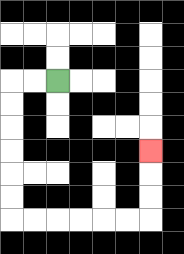{'start': '[2, 3]', 'end': '[6, 6]', 'path_directions': 'L,L,D,D,D,D,D,D,R,R,R,R,R,R,U,U,U', 'path_coordinates': '[[2, 3], [1, 3], [0, 3], [0, 4], [0, 5], [0, 6], [0, 7], [0, 8], [0, 9], [1, 9], [2, 9], [3, 9], [4, 9], [5, 9], [6, 9], [6, 8], [6, 7], [6, 6]]'}